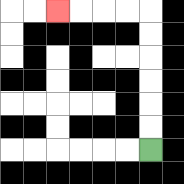{'start': '[6, 6]', 'end': '[2, 0]', 'path_directions': 'U,U,U,U,U,U,L,L,L,L', 'path_coordinates': '[[6, 6], [6, 5], [6, 4], [6, 3], [6, 2], [6, 1], [6, 0], [5, 0], [4, 0], [3, 0], [2, 0]]'}